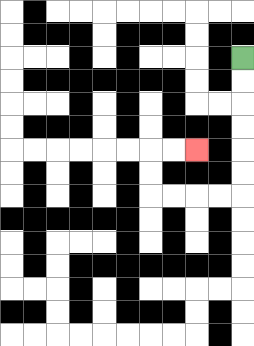{'start': '[10, 2]', 'end': '[8, 6]', 'path_directions': 'D,D,D,D,D,D,L,L,L,L,U,U,R,R', 'path_coordinates': '[[10, 2], [10, 3], [10, 4], [10, 5], [10, 6], [10, 7], [10, 8], [9, 8], [8, 8], [7, 8], [6, 8], [6, 7], [6, 6], [7, 6], [8, 6]]'}